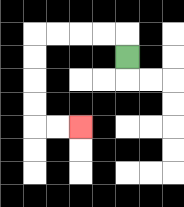{'start': '[5, 2]', 'end': '[3, 5]', 'path_directions': 'U,L,L,L,L,D,D,D,D,R,R', 'path_coordinates': '[[5, 2], [5, 1], [4, 1], [3, 1], [2, 1], [1, 1], [1, 2], [1, 3], [1, 4], [1, 5], [2, 5], [3, 5]]'}